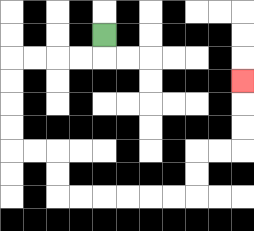{'start': '[4, 1]', 'end': '[10, 3]', 'path_directions': 'D,L,L,L,L,D,D,D,D,R,R,D,D,R,R,R,R,R,R,U,U,R,R,U,U,U', 'path_coordinates': '[[4, 1], [4, 2], [3, 2], [2, 2], [1, 2], [0, 2], [0, 3], [0, 4], [0, 5], [0, 6], [1, 6], [2, 6], [2, 7], [2, 8], [3, 8], [4, 8], [5, 8], [6, 8], [7, 8], [8, 8], [8, 7], [8, 6], [9, 6], [10, 6], [10, 5], [10, 4], [10, 3]]'}